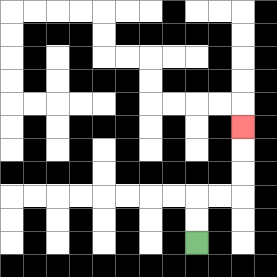{'start': '[8, 10]', 'end': '[10, 5]', 'path_directions': 'U,U,R,R,U,U,U', 'path_coordinates': '[[8, 10], [8, 9], [8, 8], [9, 8], [10, 8], [10, 7], [10, 6], [10, 5]]'}